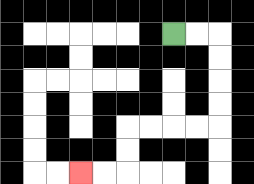{'start': '[7, 1]', 'end': '[3, 7]', 'path_directions': 'R,R,D,D,D,D,L,L,L,L,D,D,L,L', 'path_coordinates': '[[7, 1], [8, 1], [9, 1], [9, 2], [9, 3], [9, 4], [9, 5], [8, 5], [7, 5], [6, 5], [5, 5], [5, 6], [5, 7], [4, 7], [3, 7]]'}